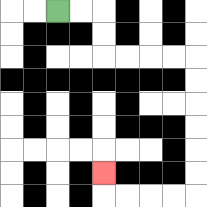{'start': '[2, 0]', 'end': '[4, 7]', 'path_directions': 'R,R,D,D,R,R,R,R,D,D,D,D,D,D,L,L,L,L,U', 'path_coordinates': '[[2, 0], [3, 0], [4, 0], [4, 1], [4, 2], [5, 2], [6, 2], [7, 2], [8, 2], [8, 3], [8, 4], [8, 5], [8, 6], [8, 7], [8, 8], [7, 8], [6, 8], [5, 8], [4, 8], [4, 7]]'}